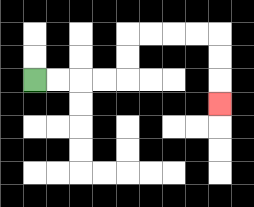{'start': '[1, 3]', 'end': '[9, 4]', 'path_directions': 'R,R,R,R,U,U,R,R,R,R,D,D,D', 'path_coordinates': '[[1, 3], [2, 3], [3, 3], [4, 3], [5, 3], [5, 2], [5, 1], [6, 1], [7, 1], [8, 1], [9, 1], [9, 2], [9, 3], [9, 4]]'}